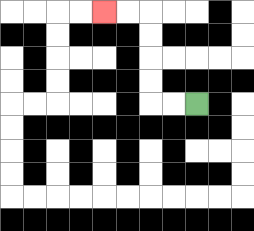{'start': '[8, 4]', 'end': '[4, 0]', 'path_directions': 'L,L,U,U,U,U,L,L', 'path_coordinates': '[[8, 4], [7, 4], [6, 4], [6, 3], [6, 2], [6, 1], [6, 0], [5, 0], [4, 0]]'}